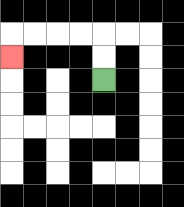{'start': '[4, 3]', 'end': '[0, 2]', 'path_directions': 'U,U,L,L,L,L,D', 'path_coordinates': '[[4, 3], [4, 2], [4, 1], [3, 1], [2, 1], [1, 1], [0, 1], [0, 2]]'}